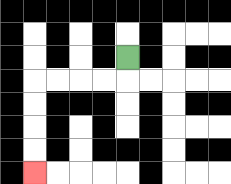{'start': '[5, 2]', 'end': '[1, 7]', 'path_directions': 'D,L,L,L,L,D,D,D,D', 'path_coordinates': '[[5, 2], [5, 3], [4, 3], [3, 3], [2, 3], [1, 3], [1, 4], [1, 5], [1, 6], [1, 7]]'}